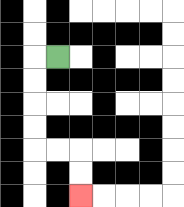{'start': '[2, 2]', 'end': '[3, 8]', 'path_directions': 'L,D,D,D,D,R,R,D,D', 'path_coordinates': '[[2, 2], [1, 2], [1, 3], [1, 4], [1, 5], [1, 6], [2, 6], [3, 6], [3, 7], [3, 8]]'}